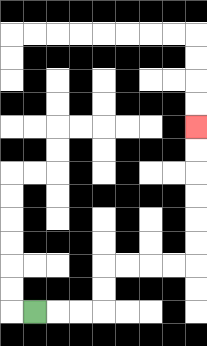{'start': '[1, 13]', 'end': '[8, 5]', 'path_directions': 'R,R,R,U,U,R,R,R,R,U,U,U,U,U,U', 'path_coordinates': '[[1, 13], [2, 13], [3, 13], [4, 13], [4, 12], [4, 11], [5, 11], [6, 11], [7, 11], [8, 11], [8, 10], [8, 9], [8, 8], [8, 7], [8, 6], [8, 5]]'}